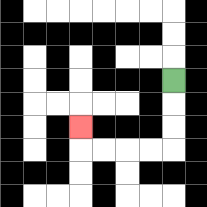{'start': '[7, 3]', 'end': '[3, 5]', 'path_directions': 'D,D,D,L,L,L,L,U', 'path_coordinates': '[[7, 3], [7, 4], [7, 5], [7, 6], [6, 6], [5, 6], [4, 6], [3, 6], [3, 5]]'}